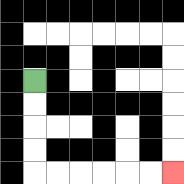{'start': '[1, 3]', 'end': '[7, 7]', 'path_directions': 'D,D,D,D,R,R,R,R,R,R', 'path_coordinates': '[[1, 3], [1, 4], [1, 5], [1, 6], [1, 7], [2, 7], [3, 7], [4, 7], [5, 7], [6, 7], [7, 7]]'}